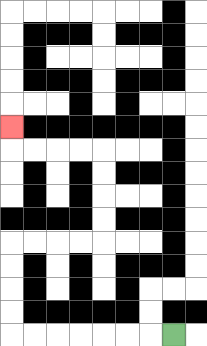{'start': '[7, 14]', 'end': '[0, 5]', 'path_directions': 'L,L,L,L,L,L,L,U,U,U,U,R,R,R,R,U,U,U,U,L,L,L,L,U', 'path_coordinates': '[[7, 14], [6, 14], [5, 14], [4, 14], [3, 14], [2, 14], [1, 14], [0, 14], [0, 13], [0, 12], [0, 11], [0, 10], [1, 10], [2, 10], [3, 10], [4, 10], [4, 9], [4, 8], [4, 7], [4, 6], [3, 6], [2, 6], [1, 6], [0, 6], [0, 5]]'}